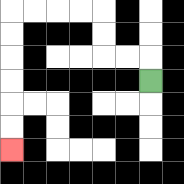{'start': '[6, 3]', 'end': '[0, 6]', 'path_directions': 'U,L,L,U,U,L,L,L,L,D,D,D,D,D,D', 'path_coordinates': '[[6, 3], [6, 2], [5, 2], [4, 2], [4, 1], [4, 0], [3, 0], [2, 0], [1, 0], [0, 0], [0, 1], [0, 2], [0, 3], [0, 4], [0, 5], [0, 6]]'}